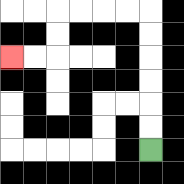{'start': '[6, 6]', 'end': '[0, 2]', 'path_directions': 'U,U,U,U,U,U,L,L,L,L,D,D,L,L', 'path_coordinates': '[[6, 6], [6, 5], [6, 4], [6, 3], [6, 2], [6, 1], [6, 0], [5, 0], [4, 0], [3, 0], [2, 0], [2, 1], [2, 2], [1, 2], [0, 2]]'}